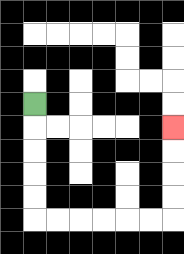{'start': '[1, 4]', 'end': '[7, 5]', 'path_directions': 'D,D,D,D,D,R,R,R,R,R,R,U,U,U,U', 'path_coordinates': '[[1, 4], [1, 5], [1, 6], [1, 7], [1, 8], [1, 9], [2, 9], [3, 9], [4, 9], [5, 9], [6, 9], [7, 9], [7, 8], [7, 7], [7, 6], [7, 5]]'}